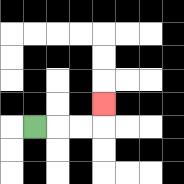{'start': '[1, 5]', 'end': '[4, 4]', 'path_directions': 'R,R,R,U', 'path_coordinates': '[[1, 5], [2, 5], [3, 5], [4, 5], [4, 4]]'}